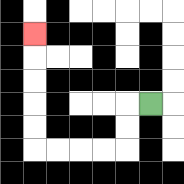{'start': '[6, 4]', 'end': '[1, 1]', 'path_directions': 'L,D,D,L,L,L,L,U,U,U,U,U', 'path_coordinates': '[[6, 4], [5, 4], [5, 5], [5, 6], [4, 6], [3, 6], [2, 6], [1, 6], [1, 5], [1, 4], [1, 3], [1, 2], [1, 1]]'}